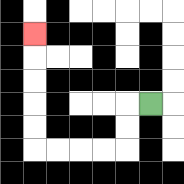{'start': '[6, 4]', 'end': '[1, 1]', 'path_directions': 'L,D,D,L,L,L,L,U,U,U,U,U', 'path_coordinates': '[[6, 4], [5, 4], [5, 5], [5, 6], [4, 6], [3, 6], [2, 6], [1, 6], [1, 5], [1, 4], [1, 3], [1, 2], [1, 1]]'}